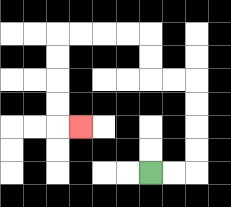{'start': '[6, 7]', 'end': '[3, 5]', 'path_directions': 'R,R,U,U,U,U,L,L,U,U,L,L,L,L,D,D,D,D,R', 'path_coordinates': '[[6, 7], [7, 7], [8, 7], [8, 6], [8, 5], [8, 4], [8, 3], [7, 3], [6, 3], [6, 2], [6, 1], [5, 1], [4, 1], [3, 1], [2, 1], [2, 2], [2, 3], [2, 4], [2, 5], [3, 5]]'}